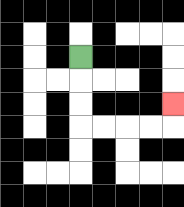{'start': '[3, 2]', 'end': '[7, 4]', 'path_directions': 'D,D,D,R,R,R,R,U', 'path_coordinates': '[[3, 2], [3, 3], [3, 4], [3, 5], [4, 5], [5, 5], [6, 5], [7, 5], [7, 4]]'}